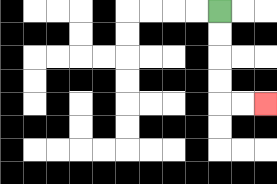{'start': '[9, 0]', 'end': '[11, 4]', 'path_directions': 'D,D,D,D,R,R', 'path_coordinates': '[[9, 0], [9, 1], [9, 2], [9, 3], [9, 4], [10, 4], [11, 4]]'}